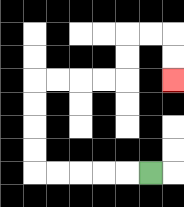{'start': '[6, 7]', 'end': '[7, 3]', 'path_directions': 'L,L,L,L,L,U,U,U,U,R,R,R,R,U,U,R,R,D,D', 'path_coordinates': '[[6, 7], [5, 7], [4, 7], [3, 7], [2, 7], [1, 7], [1, 6], [1, 5], [1, 4], [1, 3], [2, 3], [3, 3], [4, 3], [5, 3], [5, 2], [5, 1], [6, 1], [7, 1], [7, 2], [7, 3]]'}